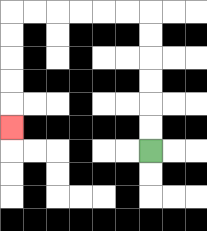{'start': '[6, 6]', 'end': '[0, 5]', 'path_directions': 'U,U,U,U,U,U,L,L,L,L,L,L,D,D,D,D,D', 'path_coordinates': '[[6, 6], [6, 5], [6, 4], [6, 3], [6, 2], [6, 1], [6, 0], [5, 0], [4, 0], [3, 0], [2, 0], [1, 0], [0, 0], [0, 1], [0, 2], [0, 3], [0, 4], [0, 5]]'}